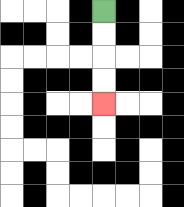{'start': '[4, 0]', 'end': '[4, 4]', 'path_directions': 'D,D,D,D', 'path_coordinates': '[[4, 0], [4, 1], [4, 2], [4, 3], [4, 4]]'}